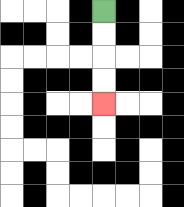{'start': '[4, 0]', 'end': '[4, 4]', 'path_directions': 'D,D,D,D', 'path_coordinates': '[[4, 0], [4, 1], [4, 2], [4, 3], [4, 4]]'}